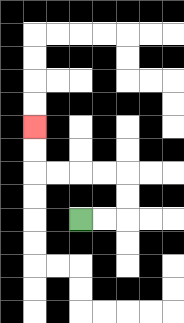{'start': '[3, 9]', 'end': '[1, 5]', 'path_directions': 'R,R,U,U,L,L,L,L,U,U', 'path_coordinates': '[[3, 9], [4, 9], [5, 9], [5, 8], [5, 7], [4, 7], [3, 7], [2, 7], [1, 7], [1, 6], [1, 5]]'}